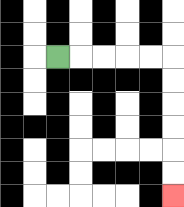{'start': '[2, 2]', 'end': '[7, 8]', 'path_directions': 'R,R,R,R,R,D,D,D,D,D,D', 'path_coordinates': '[[2, 2], [3, 2], [4, 2], [5, 2], [6, 2], [7, 2], [7, 3], [7, 4], [7, 5], [7, 6], [7, 7], [7, 8]]'}